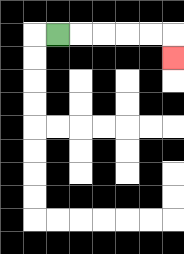{'start': '[2, 1]', 'end': '[7, 2]', 'path_directions': 'R,R,R,R,R,D', 'path_coordinates': '[[2, 1], [3, 1], [4, 1], [5, 1], [6, 1], [7, 1], [7, 2]]'}